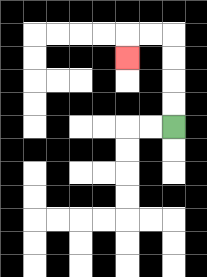{'start': '[7, 5]', 'end': '[5, 2]', 'path_directions': 'U,U,U,U,L,L,D', 'path_coordinates': '[[7, 5], [7, 4], [7, 3], [7, 2], [7, 1], [6, 1], [5, 1], [5, 2]]'}